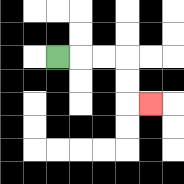{'start': '[2, 2]', 'end': '[6, 4]', 'path_directions': 'R,R,R,D,D,R', 'path_coordinates': '[[2, 2], [3, 2], [4, 2], [5, 2], [5, 3], [5, 4], [6, 4]]'}